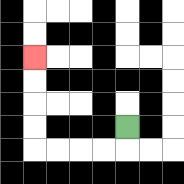{'start': '[5, 5]', 'end': '[1, 2]', 'path_directions': 'D,L,L,L,L,U,U,U,U', 'path_coordinates': '[[5, 5], [5, 6], [4, 6], [3, 6], [2, 6], [1, 6], [1, 5], [1, 4], [1, 3], [1, 2]]'}